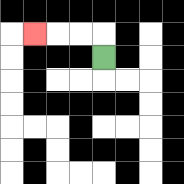{'start': '[4, 2]', 'end': '[1, 1]', 'path_directions': 'U,L,L,L', 'path_coordinates': '[[4, 2], [4, 1], [3, 1], [2, 1], [1, 1]]'}